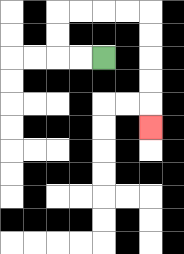{'start': '[4, 2]', 'end': '[6, 5]', 'path_directions': 'L,L,U,U,R,R,R,R,D,D,D,D,D', 'path_coordinates': '[[4, 2], [3, 2], [2, 2], [2, 1], [2, 0], [3, 0], [4, 0], [5, 0], [6, 0], [6, 1], [6, 2], [6, 3], [6, 4], [6, 5]]'}